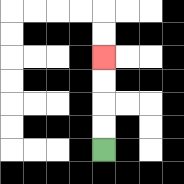{'start': '[4, 6]', 'end': '[4, 2]', 'path_directions': 'U,U,U,U', 'path_coordinates': '[[4, 6], [4, 5], [4, 4], [4, 3], [4, 2]]'}